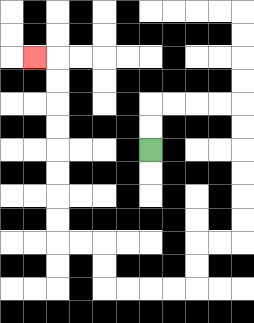{'start': '[6, 6]', 'end': '[1, 2]', 'path_directions': 'U,U,R,R,R,R,D,D,D,D,D,D,L,L,D,D,L,L,L,L,U,U,L,L,U,U,U,U,U,U,U,U,L', 'path_coordinates': '[[6, 6], [6, 5], [6, 4], [7, 4], [8, 4], [9, 4], [10, 4], [10, 5], [10, 6], [10, 7], [10, 8], [10, 9], [10, 10], [9, 10], [8, 10], [8, 11], [8, 12], [7, 12], [6, 12], [5, 12], [4, 12], [4, 11], [4, 10], [3, 10], [2, 10], [2, 9], [2, 8], [2, 7], [2, 6], [2, 5], [2, 4], [2, 3], [2, 2], [1, 2]]'}